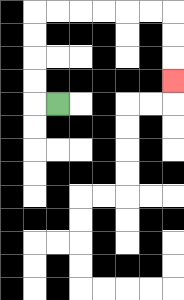{'start': '[2, 4]', 'end': '[7, 3]', 'path_directions': 'L,U,U,U,U,R,R,R,R,R,R,D,D,D', 'path_coordinates': '[[2, 4], [1, 4], [1, 3], [1, 2], [1, 1], [1, 0], [2, 0], [3, 0], [4, 0], [5, 0], [6, 0], [7, 0], [7, 1], [7, 2], [7, 3]]'}